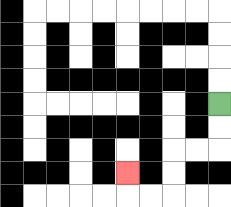{'start': '[9, 4]', 'end': '[5, 7]', 'path_directions': 'D,D,L,L,D,D,L,L,U', 'path_coordinates': '[[9, 4], [9, 5], [9, 6], [8, 6], [7, 6], [7, 7], [7, 8], [6, 8], [5, 8], [5, 7]]'}